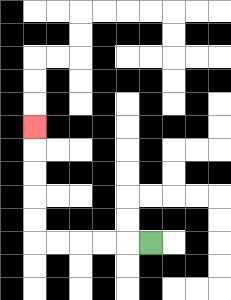{'start': '[6, 10]', 'end': '[1, 5]', 'path_directions': 'L,L,L,L,L,U,U,U,U,U', 'path_coordinates': '[[6, 10], [5, 10], [4, 10], [3, 10], [2, 10], [1, 10], [1, 9], [1, 8], [1, 7], [1, 6], [1, 5]]'}